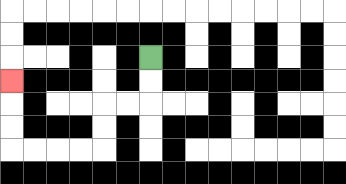{'start': '[6, 2]', 'end': '[0, 3]', 'path_directions': 'D,D,L,L,D,D,L,L,L,L,U,U,U', 'path_coordinates': '[[6, 2], [6, 3], [6, 4], [5, 4], [4, 4], [4, 5], [4, 6], [3, 6], [2, 6], [1, 6], [0, 6], [0, 5], [0, 4], [0, 3]]'}